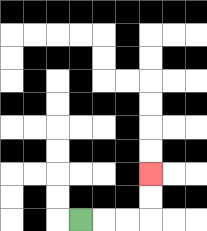{'start': '[3, 9]', 'end': '[6, 7]', 'path_directions': 'R,R,R,U,U', 'path_coordinates': '[[3, 9], [4, 9], [5, 9], [6, 9], [6, 8], [6, 7]]'}